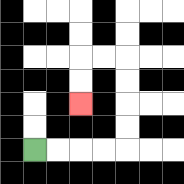{'start': '[1, 6]', 'end': '[3, 4]', 'path_directions': 'R,R,R,R,U,U,U,U,L,L,D,D', 'path_coordinates': '[[1, 6], [2, 6], [3, 6], [4, 6], [5, 6], [5, 5], [5, 4], [5, 3], [5, 2], [4, 2], [3, 2], [3, 3], [3, 4]]'}